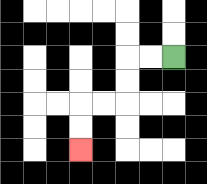{'start': '[7, 2]', 'end': '[3, 6]', 'path_directions': 'L,L,D,D,L,L,D,D', 'path_coordinates': '[[7, 2], [6, 2], [5, 2], [5, 3], [5, 4], [4, 4], [3, 4], [3, 5], [3, 6]]'}